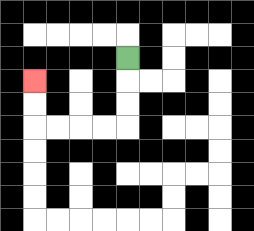{'start': '[5, 2]', 'end': '[1, 3]', 'path_directions': 'D,D,D,L,L,L,L,U,U', 'path_coordinates': '[[5, 2], [5, 3], [5, 4], [5, 5], [4, 5], [3, 5], [2, 5], [1, 5], [1, 4], [1, 3]]'}